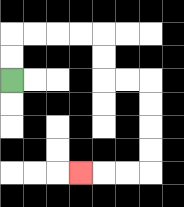{'start': '[0, 3]', 'end': '[3, 7]', 'path_directions': 'U,U,R,R,R,R,D,D,R,R,D,D,D,D,L,L,L', 'path_coordinates': '[[0, 3], [0, 2], [0, 1], [1, 1], [2, 1], [3, 1], [4, 1], [4, 2], [4, 3], [5, 3], [6, 3], [6, 4], [6, 5], [6, 6], [6, 7], [5, 7], [4, 7], [3, 7]]'}